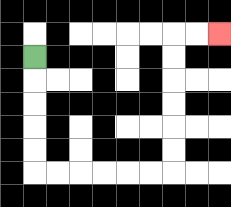{'start': '[1, 2]', 'end': '[9, 1]', 'path_directions': 'D,D,D,D,D,R,R,R,R,R,R,U,U,U,U,U,U,R,R', 'path_coordinates': '[[1, 2], [1, 3], [1, 4], [1, 5], [1, 6], [1, 7], [2, 7], [3, 7], [4, 7], [5, 7], [6, 7], [7, 7], [7, 6], [7, 5], [7, 4], [7, 3], [7, 2], [7, 1], [8, 1], [9, 1]]'}